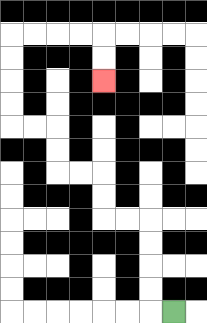{'start': '[7, 13]', 'end': '[4, 3]', 'path_directions': 'L,U,U,U,U,L,L,U,U,L,L,U,U,L,L,U,U,U,U,R,R,R,R,D,D', 'path_coordinates': '[[7, 13], [6, 13], [6, 12], [6, 11], [6, 10], [6, 9], [5, 9], [4, 9], [4, 8], [4, 7], [3, 7], [2, 7], [2, 6], [2, 5], [1, 5], [0, 5], [0, 4], [0, 3], [0, 2], [0, 1], [1, 1], [2, 1], [3, 1], [4, 1], [4, 2], [4, 3]]'}